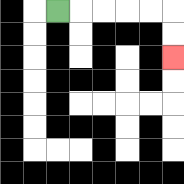{'start': '[2, 0]', 'end': '[7, 2]', 'path_directions': 'R,R,R,R,R,D,D', 'path_coordinates': '[[2, 0], [3, 0], [4, 0], [5, 0], [6, 0], [7, 0], [7, 1], [7, 2]]'}